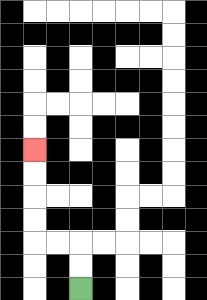{'start': '[3, 12]', 'end': '[1, 6]', 'path_directions': 'U,U,L,L,U,U,U,U', 'path_coordinates': '[[3, 12], [3, 11], [3, 10], [2, 10], [1, 10], [1, 9], [1, 8], [1, 7], [1, 6]]'}